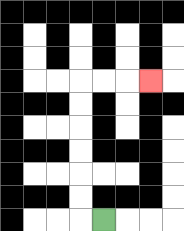{'start': '[4, 9]', 'end': '[6, 3]', 'path_directions': 'L,U,U,U,U,U,U,R,R,R', 'path_coordinates': '[[4, 9], [3, 9], [3, 8], [3, 7], [3, 6], [3, 5], [3, 4], [3, 3], [4, 3], [5, 3], [6, 3]]'}